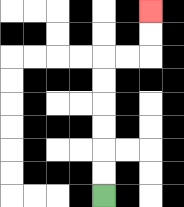{'start': '[4, 8]', 'end': '[6, 0]', 'path_directions': 'U,U,U,U,U,U,R,R,U,U', 'path_coordinates': '[[4, 8], [4, 7], [4, 6], [4, 5], [4, 4], [4, 3], [4, 2], [5, 2], [6, 2], [6, 1], [6, 0]]'}